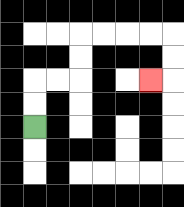{'start': '[1, 5]', 'end': '[6, 3]', 'path_directions': 'U,U,R,R,U,U,R,R,R,R,D,D,L', 'path_coordinates': '[[1, 5], [1, 4], [1, 3], [2, 3], [3, 3], [3, 2], [3, 1], [4, 1], [5, 1], [6, 1], [7, 1], [7, 2], [7, 3], [6, 3]]'}